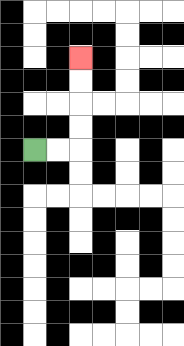{'start': '[1, 6]', 'end': '[3, 2]', 'path_directions': 'R,R,U,U,U,U', 'path_coordinates': '[[1, 6], [2, 6], [3, 6], [3, 5], [3, 4], [3, 3], [3, 2]]'}